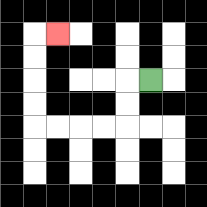{'start': '[6, 3]', 'end': '[2, 1]', 'path_directions': 'L,D,D,L,L,L,L,U,U,U,U,R', 'path_coordinates': '[[6, 3], [5, 3], [5, 4], [5, 5], [4, 5], [3, 5], [2, 5], [1, 5], [1, 4], [1, 3], [1, 2], [1, 1], [2, 1]]'}